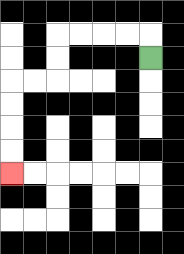{'start': '[6, 2]', 'end': '[0, 7]', 'path_directions': 'U,L,L,L,L,D,D,L,L,D,D,D,D', 'path_coordinates': '[[6, 2], [6, 1], [5, 1], [4, 1], [3, 1], [2, 1], [2, 2], [2, 3], [1, 3], [0, 3], [0, 4], [0, 5], [0, 6], [0, 7]]'}